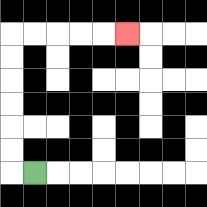{'start': '[1, 7]', 'end': '[5, 1]', 'path_directions': 'L,U,U,U,U,U,U,R,R,R,R,R', 'path_coordinates': '[[1, 7], [0, 7], [0, 6], [0, 5], [0, 4], [0, 3], [0, 2], [0, 1], [1, 1], [2, 1], [3, 1], [4, 1], [5, 1]]'}